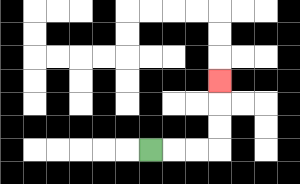{'start': '[6, 6]', 'end': '[9, 3]', 'path_directions': 'R,R,R,U,U,U', 'path_coordinates': '[[6, 6], [7, 6], [8, 6], [9, 6], [9, 5], [9, 4], [9, 3]]'}